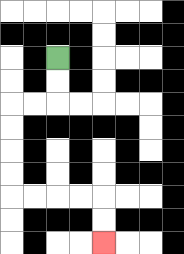{'start': '[2, 2]', 'end': '[4, 10]', 'path_directions': 'D,D,L,L,D,D,D,D,R,R,R,R,D,D', 'path_coordinates': '[[2, 2], [2, 3], [2, 4], [1, 4], [0, 4], [0, 5], [0, 6], [0, 7], [0, 8], [1, 8], [2, 8], [3, 8], [4, 8], [4, 9], [4, 10]]'}